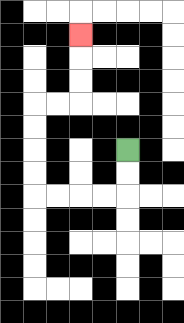{'start': '[5, 6]', 'end': '[3, 1]', 'path_directions': 'D,D,L,L,L,L,U,U,U,U,R,R,U,U,U', 'path_coordinates': '[[5, 6], [5, 7], [5, 8], [4, 8], [3, 8], [2, 8], [1, 8], [1, 7], [1, 6], [1, 5], [1, 4], [2, 4], [3, 4], [3, 3], [3, 2], [3, 1]]'}